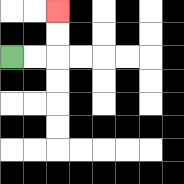{'start': '[0, 2]', 'end': '[2, 0]', 'path_directions': 'R,R,U,U', 'path_coordinates': '[[0, 2], [1, 2], [2, 2], [2, 1], [2, 0]]'}